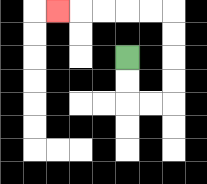{'start': '[5, 2]', 'end': '[2, 0]', 'path_directions': 'D,D,R,R,U,U,U,U,L,L,L,L,L', 'path_coordinates': '[[5, 2], [5, 3], [5, 4], [6, 4], [7, 4], [7, 3], [7, 2], [7, 1], [7, 0], [6, 0], [5, 0], [4, 0], [3, 0], [2, 0]]'}